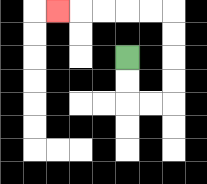{'start': '[5, 2]', 'end': '[2, 0]', 'path_directions': 'D,D,R,R,U,U,U,U,L,L,L,L,L', 'path_coordinates': '[[5, 2], [5, 3], [5, 4], [6, 4], [7, 4], [7, 3], [7, 2], [7, 1], [7, 0], [6, 0], [5, 0], [4, 0], [3, 0], [2, 0]]'}